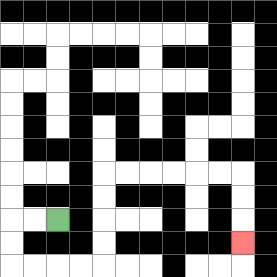{'start': '[2, 9]', 'end': '[10, 10]', 'path_directions': 'L,L,D,D,R,R,R,R,U,U,U,U,R,R,R,R,R,R,D,D,D', 'path_coordinates': '[[2, 9], [1, 9], [0, 9], [0, 10], [0, 11], [1, 11], [2, 11], [3, 11], [4, 11], [4, 10], [4, 9], [4, 8], [4, 7], [5, 7], [6, 7], [7, 7], [8, 7], [9, 7], [10, 7], [10, 8], [10, 9], [10, 10]]'}